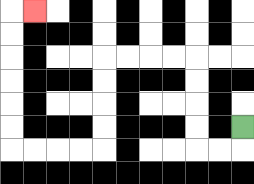{'start': '[10, 5]', 'end': '[1, 0]', 'path_directions': 'D,L,L,U,U,U,U,L,L,L,L,D,D,D,D,L,L,L,L,U,U,U,U,U,U,R', 'path_coordinates': '[[10, 5], [10, 6], [9, 6], [8, 6], [8, 5], [8, 4], [8, 3], [8, 2], [7, 2], [6, 2], [5, 2], [4, 2], [4, 3], [4, 4], [4, 5], [4, 6], [3, 6], [2, 6], [1, 6], [0, 6], [0, 5], [0, 4], [0, 3], [0, 2], [0, 1], [0, 0], [1, 0]]'}